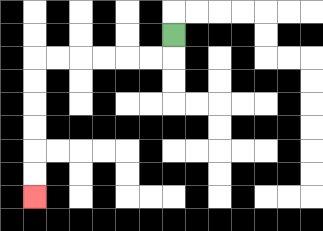{'start': '[7, 1]', 'end': '[1, 8]', 'path_directions': 'D,L,L,L,L,L,L,D,D,D,D,D,D', 'path_coordinates': '[[7, 1], [7, 2], [6, 2], [5, 2], [4, 2], [3, 2], [2, 2], [1, 2], [1, 3], [1, 4], [1, 5], [1, 6], [1, 7], [1, 8]]'}